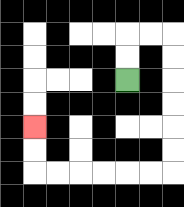{'start': '[5, 3]', 'end': '[1, 5]', 'path_directions': 'U,U,R,R,D,D,D,D,D,D,L,L,L,L,L,L,U,U', 'path_coordinates': '[[5, 3], [5, 2], [5, 1], [6, 1], [7, 1], [7, 2], [7, 3], [7, 4], [7, 5], [7, 6], [7, 7], [6, 7], [5, 7], [4, 7], [3, 7], [2, 7], [1, 7], [1, 6], [1, 5]]'}